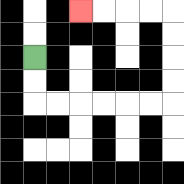{'start': '[1, 2]', 'end': '[3, 0]', 'path_directions': 'D,D,R,R,R,R,R,R,U,U,U,U,L,L,L,L', 'path_coordinates': '[[1, 2], [1, 3], [1, 4], [2, 4], [3, 4], [4, 4], [5, 4], [6, 4], [7, 4], [7, 3], [7, 2], [7, 1], [7, 0], [6, 0], [5, 0], [4, 0], [3, 0]]'}